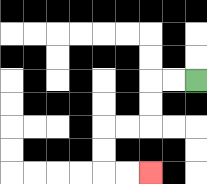{'start': '[8, 3]', 'end': '[6, 7]', 'path_directions': 'L,L,D,D,L,L,D,D,R,R', 'path_coordinates': '[[8, 3], [7, 3], [6, 3], [6, 4], [6, 5], [5, 5], [4, 5], [4, 6], [4, 7], [5, 7], [6, 7]]'}